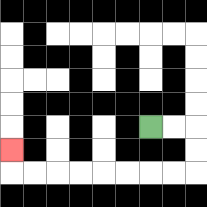{'start': '[6, 5]', 'end': '[0, 6]', 'path_directions': 'R,R,D,D,L,L,L,L,L,L,L,L,U', 'path_coordinates': '[[6, 5], [7, 5], [8, 5], [8, 6], [8, 7], [7, 7], [6, 7], [5, 7], [4, 7], [3, 7], [2, 7], [1, 7], [0, 7], [0, 6]]'}